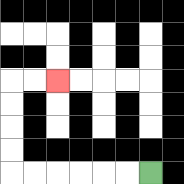{'start': '[6, 7]', 'end': '[2, 3]', 'path_directions': 'L,L,L,L,L,L,U,U,U,U,R,R', 'path_coordinates': '[[6, 7], [5, 7], [4, 7], [3, 7], [2, 7], [1, 7], [0, 7], [0, 6], [0, 5], [0, 4], [0, 3], [1, 3], [2, 3]]'}